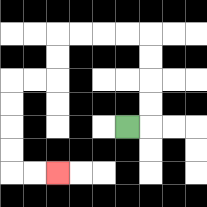{'start': '[5, 5]', 'end': '[2, 7]', 'path_directions': 'R,U,U,U,U,L,L,L,L,D,D,L,L,D,D,D,D,R,R', 'path_coordinates': '[[5, 5], [6, 5], [6, 4], [6, 3], [6, 2], [6, 1], [5, 1], [4, 1], [3, 1], [2, 1], [2, 2], [2, 3], [1, 3], [0, 3], [0, 4], [0, 5], [0, 6], [0, 7], [1, 7], [2, 7]]'}